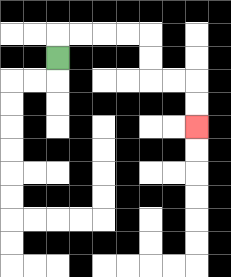{'start': '[2, 2]', 'end': '[8, 5]', 'path_directions': 'U,R,R,R,R,D,D,R,R,D,D', 'path_coordinates': '[[2, 2], [2, 1], [3, 1], [4, 1], [5, 1], [6, 1], [6, 2], [6, 3], [7, 3], [8, 3], [8, 4], [8, 5]]'}